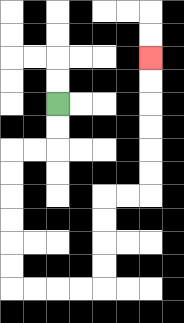{'start': '[2, 4]', 'end': '[6, 2]', 'path_directions': 'D,D,L,L,D,D,D,D,D,D,R,R,R,R,U,U,U,U,R,R,U,U,U,U,U,U', 'path_coordinates': '[[2, 4], [2, 5], [2, 6], [1, 6], [0, 6], [0, 7], [0, 8], [0, 9], [0, 10], [0, 11], [0, 12], [1, 12], [2, 12], [3, 12], [4, 12], [4, 11], [4, 10], [4, 9], [4, 8], [5, 8], [6, 8], [6, 7], [6, 6], [6, 5], [6, 4], [6, 3], [6, 2]]'}